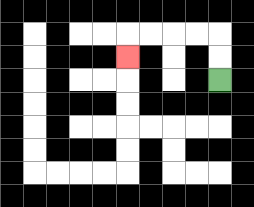{'start': '[9, 3]', 'end': '[5, 2]', 'path_directions': 'U,U,L,L,L,L,D', 'path_coordinates': '[[9, 3], [9, 2], [9, 1], [8, 1], [7, 1], [6, 1], [5, 1], [5, 2]]'}